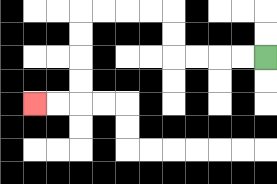{'start': '[11, 2]', 'end': '[1, 4]', 'path_directions': 'L,L,L,L,U,U,L,L,L,L,D,D,D,D,L,L', 'path_coordinates': '[[11, 2], [10, 2], [9, 2], [8, 2], [7, 2], [7, 1], [7, 0], [6, 0], [5, 0], [4, 0], [3, 0], [3, 1], [3, 2], [3, 3], [3, 4], [2, 4], [1, 4]]'}